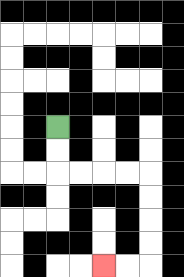{'start': '[2, 5]', 'end': '[4, 11]', 'path_directions': 'D,D,R,R,R,R,D,D,D,D,L,L', 'path_coordinates': '[[2, 5], [2, 6], [2, 7], [3, 7], [4, 7], [5, 7], [6, 7], [6, 8], [6, 9], [6, 10], [6, 11], [5, 11], [4, 11]]'}